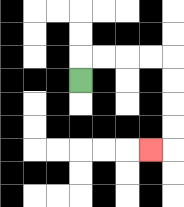{'start': '[3, 3]', 'end': '[6, 6]', 'path_directions': 'U,R,R,R,R,D,D,D,D,L', 'path_coordinates': '[[3, 3], [3, 2], [4, 2], [5, 2], [6, 2], [7, 2], [7, 3], [7, 4], [7, 5], [7, 6], [6, 6]]'}